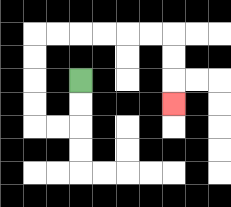{'start': '[3, 3]', 'end': '[7, 4]', 'path_directions': 'D,D,L,L,U,U,U,U,R,R,R,R,R,R,D,D,D', 'path_coordinates': '[[3, 3], [3, 4], [3, 5], [2, 5], [1, 5], [1, 4], [1, 3], [1, 2], [1, 1], [2, 1], [3, 1], [4, 1], [5, 1], [6, 1], [7, 1], [7, 2], [7, 3], [7, 4]]'}